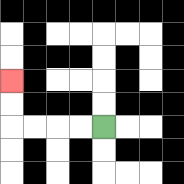{'start': '[4, 5]', 'end': '[0, 3]', 'path_directions': 'L,L,L,L,U,U', 'path_coordinates': '[[4, 5], [3, 5], [2, 5], [1, 5], [0, 5], [0, 4], [0, 3]]'}